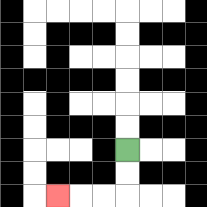{'start': '[5, 6]', 'end': '[2, 8]', 'path_directions': 'D,D,L,L,L', 'path_coordinates': '[[5, 6], [5, 7], [5, 8], [4, 8], [3, 8], [2, 8]]'}